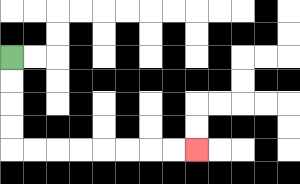{'start': '[0, 2]', 'end': '[8, 6]', 'path_directions': 'D,D,D,D,R,R,R,R,R,R,R,R', 'path_coordinates': '[[0, 2], [0, 3], [0, 4], [0, 5], [0, 6], [1, 6], [2, 6], [3, 6], [4, 6], [5, 6], [6, 6], [7, 6], [8, 6]]'}